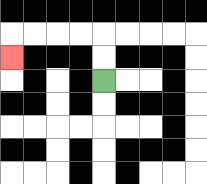{'start': '[4, 3]', 'end': '[0, 2]', 'path_directions': 'U,U,L,L,L,L,D', 'path_coordinates': '[[4, 3], [4, 2], [4, 1], [3, 1], [2, 1], [1, 1], [0, 1], [0, 2]]'}